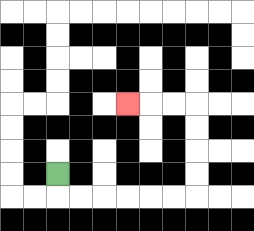{'start': '[2, 7]', 'end': '[5, 4]', 'path_directions': 'D,R,R,R,R,R,R,U,U,U,U,L,L,L', 'path_coordinates': '[[2, 7], [2, 8], [3, 8], [4, 8], [5, 8], [6, 8], [7, 8], [8, 8], [8, 7], [8, 6], [8, 5], [8, 4], [7, 4], [6, 4], [5, 4]]'}